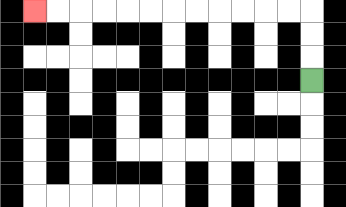{'start': '[13, 3]', 'end': '[1, 0]', 'path_directions': 'U,U,U,L,L,L,L,L,L,L,L,L,L,L,L', 'path_coordinates': '[[13, 3], [13, 2], [13, 1], [13, 0], [12, 0], [11, 0], [10, 0], [9, 0], [8, 0], [7, 0], [6, 0], [5, 0], [4, 0], [3, 0], [2, 0], [1, 0]]'}